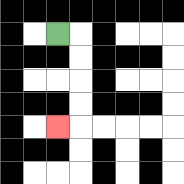{'start': '[2, 1]', 'end': '[2, 5]', 'path_directions': 'R,D,D,D,D,L', 'path_coordinates': '[[2, 1], [3, 1], [3, 2], [3, 3], [3, 4], [3, 5], [2, 5]]'}